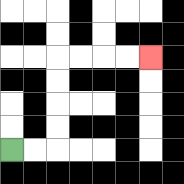{'start': '[0, 6]', 'end': '[6, 2]', 'path_directions': 'R,R,U,U,U,U,R,R,R,R', 'path_coordinates': '[[0, 6], [1, 6], [2, 6], [2, 5], [2, 4], [2, 3], [2, 2], [3, 2], [4, 2], [5, 2], [6, 2]]'}